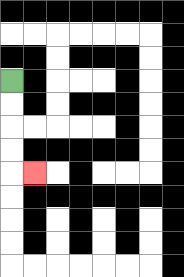{'start': '[0, 3]', 'end': '[1, 7]', 'path_directions': 'D,D,D,D,R', 'path_coordinates': '[[0, 3], [0, 4], [0, 5], [0, 6], [0, 7], [1, 7]]'}